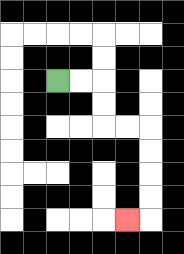{'start': '[2, 3]', 'end': '[5, 9]', 'path_directions': 'R,R,D,D,R,R,D,D,D,D,L', 'path_coordinates': '[[2, 3], [3, 3], [4, 3], [4, 4], [4, 5], [5, 5], [6, 5], [6, 6], [6, 7], [6, 8], [6, 9], [5, 9]]'}